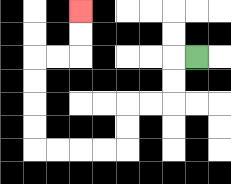{'start': '[8, 2]', 'end': '[3, 0]', 'path_directions': 'L,D,D,L,L,D,D,L,L,L,L,U,U,U,U,R,R,U,U', 'path_coordinates': '[[8, 2], [7, 2], [7, 3], [7, 4], [6, 4], [5, 4], [5, 5], [5, 6], [4, 6], [3, 6], [2, 6], [1, 6], [1, 5], [1, 4], [1, 3], [1, 2], [2, 2], [3, 2], [3, 1], [3, 0]]'}